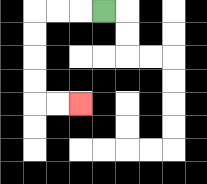{'start': '[4, 0]', 'end': '[3, 4]', 'path_directions': 'L,L,L,D,D,D,D,R,R', 'path_coordinates': '[[4, 0], [3, 0], [2, 0], [1, 0], [1, 1], [1, 2], [1, 3], [1, 4], [2, 4], [3, 4]]'}